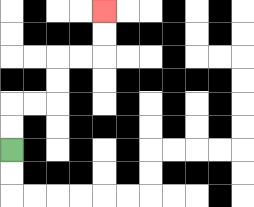{'start': '[0, 6]', 'end': '[4, 0]', 'path_directions': 'U,U,R,R,U,U,R,R,U,U', 'path_coordinates': '[[0, 6], [0, 5], [0, 4], [1, 4], [2, 4], [2, 3], [2, 2], [3, 2], [4, 2], [4, 1], [4, 0]]'}